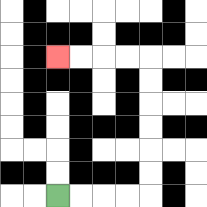{'start': '[2, 8]', 'end': '[2, 2]', 'path_directions': 'R,R,R,R,U,U,U,U,U,U,L,L,L,L', 'path_coordinates': '[[2, 8], [3, 8], [4, 8], [5, 8], [6, 8], [6, 7], [6, 6], [6, 5], [6, 4], [6, 3], [6, 2], [5, 2], [4, 2], [3, 2], [2, 2]]'}